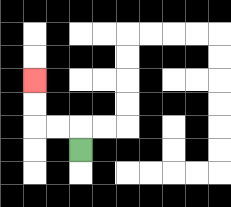{'start': '[3, 6]', 'end': '[1, 3]', 'path_directions': 'U,L,L,U,U', 'path_coordinates': '[[3, 6], [3, 5], [2, 5], [1, 5], [1, 4], [1, 3]]'}